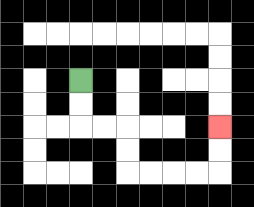{'start': '[3, 3]', 'end': '[9, 5]', 'path_directions': 'D,D,R,R,D,D,R,R,R,R,U,U', 'path_coordinates': '[[3, 3], [3, 4], [3, 5], [4, 5], [5, 5], [5, 6], [5, 7], [6, 7], [7, 7], [8, 7], [9, 7], [9, 6], [9, 5]]'}